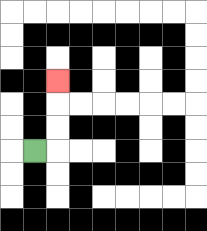{'start': '[1, 6]', 'end': '[2, 3]', 'path_directions': 'R,U,U,U', 'path_coordinates': '[[1, 6], [2, 6], [2, 5], [2, 4], [2, 3]]'}